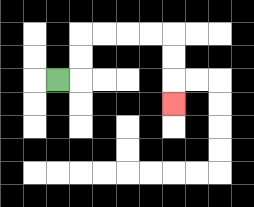{'start': '[2, 3]', 'end': '[7, 4]', 'path_directions': 'R,U,U,R,R,R,R,D,D,D', 'path_coordinates': '[[2, 3], [3, 3], [3, 2], [3, 1], [4, 1], [5, 1], [6, 1], [7, 1], [7, 2], [7, 3], [7, 4]]'}